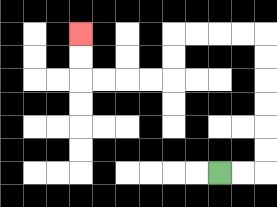{'start': '[9, 7]', 'end': '[3, 1]', 'path_directions': 'R,R,U,U,U,U,U,U,L,L,L,L,D,D,L,L,L,L,U,U', 'path_coordinates': '[[9, 7], [10, 7], [11, 7], [11, 6], [11, 5], [11, 4], [11, 3], [11, 2], [11, 1], [10, 1], [9, 1], [8, 1], [7, 1], [7, 2], [7, 3], [6, 3], [5, 3], [4, 3], [3, 3], [3, 2], [3, 1]]'}